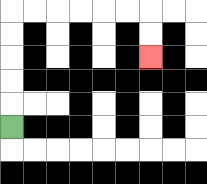{'start': '[0, 5]', 'end': '[6, 2]', 'path_directions': 'U,U,U,U,U,R,R,R,R,R,R,D,D', 'path_coordinates': '[[0, 5], [0, 4], [0, 3], [0, 2], [0, 1], [0, 0], [1, 0], [2, 0], [3, 0], [4, 0], [5, 0], [6, 0], [6, 1], [6, 2]]'}